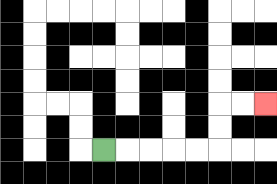{'start': '[4, 6]', 'end': '[11, 4]', 'path_directions': 'R,R,R,R,R,U,U,R,R', 'path_coordinates': '[[4, 6], [5, 6], [6, 6], [7, 6], [8, 6], [9, 6], [9, 5], [9, 4], [10, 4], [11, 4]]'}